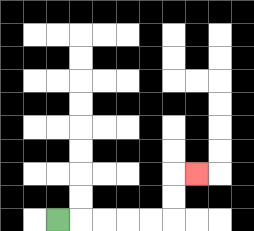{'start': '[2, 9]', 'end': '[8, 7]', 'path_directions': 'R,R,R,R,R,U,U,R', 'path_coordinates': '[[2, 9], [3, 9], [4, 9], [5, 9], [6, 9], [7, 9], [7, 8], [7, 7], [8, 7]]'}